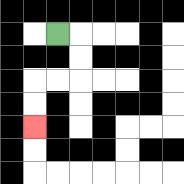{'start': '[2, 1]', 'end': '[1, 5]', 'path_directions': 'R,D,D,L,L,D,D', 'path_coordinates': '[[2, 1], [3, 1], [3, 2], [3, 3], [2, 3], [1, 3], [1, 4], [1, 5]]'}